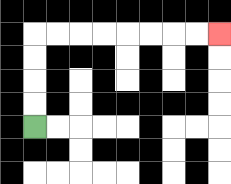{'start': '[1, 5]', 'end': '[9, 1]', 'path_directions': 'U,U,U,U,R,R,R,R,R,R,R,R', 'path_coordinates': '[[1, 5], [1, 4], [1, 3], [1, 2], [1, 1], [2, 1], [3, 1], [4, 1], [5, 1], [6, 1], [7, 1], [8, 1], [9, 1]]'}